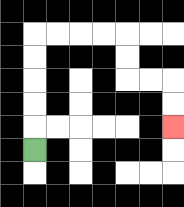{'start': '[1, 6]', 'end': '[7, 5]', 'path_directions': 'U,U,U,U,U,R,R,R,R,D,D,R,R,D,D', 'path_coordinates': '[[1, 6], [1, 5], [1, 4], [1, 3], [1, 2], [1, 1], [2, 1], [3, 1], [4, 1], [5, 1], [5, 2], [5, 3], [6, 3], [7, 3], [7, 4], [7, 5]]'}